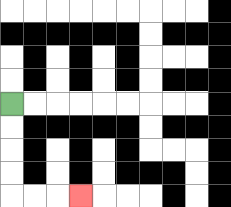{'start': '[0, 4]', 'end': '[3, 8]', 'path_directions': 'D,D,D,D,R,R,R', 'path_coordinates': '[[0, 4], [0, 5], [0, 6], [0, 7], [0, 8], [1, 8], [2, 8], [3, 8]]'}